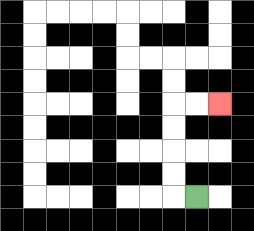{'start': '[8, 8]', 'end': '[9, 4]', 'path_directions': 'L,U,U,U,U,R,R', 'path_coordinates': '[[8, 8], [7, 8], [7, 7], [7, 6], [7, 5], [7, 4], [8, 4], [9, 4]]'}